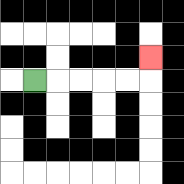{'start': '[1, 3]', 'end': '[6, 2]', 'path_directions': 'R,R,R,R,R,U', 'path_coordinates': '[[1, 3], [2, 3], [3, 3], [4, 3], [5, 3], [6, 3], [6, 2]]'}